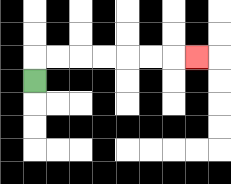{'start': '[1, 3]', 'end': '[8, 2]', 'path_directions': 'U,R,R,R,R,R,R,R', 'path_coordinates': '[[1, 3], [1, 2], [2, 2], [3, 2], [4, 2], [5, 2], [6, 2], [7, 2], [8, 2]]'}